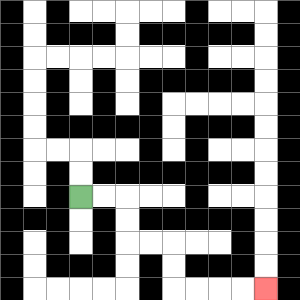{'start': '[3, 8]', 'end': '[11, 12]', 'path_directions': 'R,R,D,D,R,R,D,D,R,R,R,R', 'path_coordinates': '[[3, 8], [4, 8], [5, 8], [5, 9], [5, 10], [6, 10], [7, 10], [7, 11], [7, 12], [8, 12], [9, 12], [10, 12], [11, 12]]'}